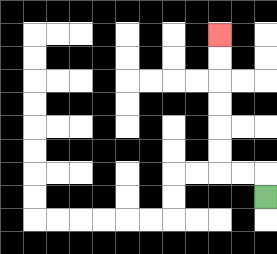{'start': '[11, 8]', 'end': '[9, 1]', 'path_directions': 'U,L,L,U,U,U,U,U,U', 'path_coordinates': '[[11, 8], [11, 7], [10, 7], [9, 7], [9, 6], [9, 5], [9, 4], [9, 3], [9, 2], [9, 1]]'}